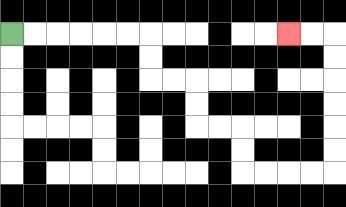{'start': '[0, 1]', 'end': '[12, 1]', 'path_directions': 'R,R,R,R,R,R,D,D,R,R,D,D,R,R,D,D,R,R,R,R,U,U,U,U,U,U,L,L', 'path_coordinates': '[[0, 1], [1, 1], [2, 1], [3, 1], [4, 1], [5, 1], [6, 1], [6, 2], [6, 3], [7, 3], [8, 3], [8, 4], [8, 5], [9, 5], [10, 5], [10, 6], [10, 7], [11, 7], [12, 7], [13, 7], [14, 7], [14, 6], [14, 5], [14, 4], [14, 3], [14, 2], [14, 1], [13, 1], [12, 1]]'}